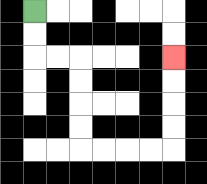{'start': '[1, 0]', 'end': '[7, 2]', 'path_directions': 'D,D,R,R,D,D,D,D,R,R,R,R,U,U,U,U', 'path_coordinates': '[[1, 0], [1, 1], [1, 2], [2, 2], [3, 2], [3, 3], [3, 4], [3, 5], [3, 6], [4, 6], [5, 6], [6, 6], [7, 6], [7, 5], [7, 4], [7, 3], [7, 2]]'}